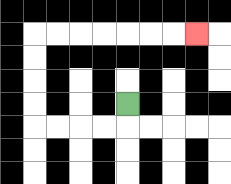{'start': '[5, 4]', 'end': '[8, 1]', 'path_directions': 'D,L,L,L,L,U,U,U,U,R,R,R,R,R,R,R', 'path_coordinates': '[[5, 4], [5, 5], [4, 5], [3, 5], [2, 5], [1, 5], [1, 4], [1, 3], [1, 2], [1, 1], [2, 1], [3, 1], [4, 1], [5, 1], [6, 1], [7, 1], [8, 1]]'}